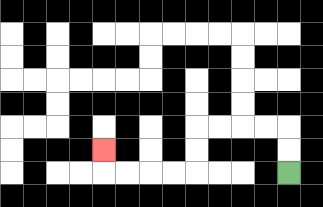{'start': '[12, 7]', 'end': '[4, 6]', 'path_directions': 'U,U,L,L,L,L,D,D,L,L,L,L,U', 'path_coordinates': '[[12, 7], [12, 6], [12, 5], [11, 5], [10, 5], [9, 5], [8, 5], [8, 6], [8, 7], [7, 7], [6, 7], [5, 7], [4, 7], [4, 6]]'}